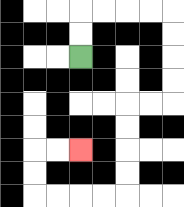{'start': '[3, 2]', 'end': '[3, 6]', 'path_directions': 'U,U,R,R,R,R,D,D,D,D,L,L,D,D,D,D,L,L,L,L,U,U,R,R', 'path_coordinates': '[[3, 2], [3, 1], [3, 0], [4, 0], [5, 0], [6, 0], [7, 0], [7, 1], [7, 2], [7, 3], [7, 4], [6, 4], [5, 4], [5, 5], [5, 6], [5, 7], [5, 8], [4, 8], [3, 8], [2, 8], [1, 8], [1, 7], [1, 6], [2, 6], [3, 6]]'}